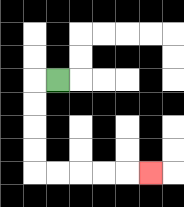{'start': '[2, 3]', 'end': '[6, 7]', 'path_directions': 'L,D,D,D,D,R,R,R,R,R', 'path_coordinates': '[[2, 3], [1, 3], [1, 4], [1, 5], [1, 6], [1, 7], [2, 7], [3, 7], [4, 7], [5, 7], [6, 7]]'}